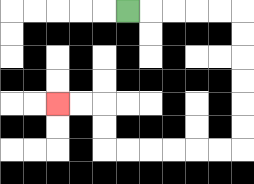{'start': '[5, 0]', 'end': '[2, 4]', 'path_directions': 'R,R,R,R,R,D,D,D,D,D,D,L,L,L,L,L,L,U,U,L,L', 'path_coordinates': '[[5, 0], [6, 0], [7, 0], [8, 0], [9, 0], [10, 0], [10, 1], [10, 2], [10, 3], [10, 4], [10, 5], [10, 6], [9, 6], [8, 6], [7, 6], [6, 6], [5, 6], [4, 6], [4, 5], [4, 4], [3, 4], [2, 4]]'}